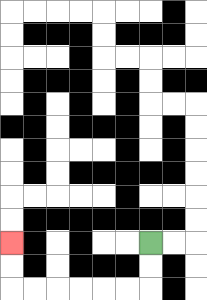{'start': '[6, 10]', 'end': '[0, 10]', 'path_directions': 'D,D,L,L,L,L,L,L,U,U', 'path_coordinates': '[[6, 10], [6, 11], [6, 12], [5, 12], [4, 12], [3, 12], [2, 12], [1, 12], [0, 12], [0, 11], [0, 10]]'}